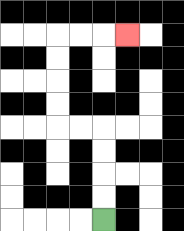{'start': '[4, 9]', 'end': '[5, 1]', 'path_directions': 'U,U,U,U,L,L,U,U,U,U,R,R,R', 'path_coordinates': '[[4, 9], [4, 8], [4, 7], [4, 6], [4, 5], [3, 5], [2, 5], [2, 4], [2, 3], [2, 2], [2, 1], [3, 1], [4, 1], [5, 1]]'}